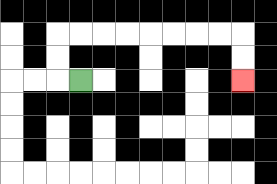{'start': '[3, 3]', 'end': '[10, 3]', 'path_directions': 'L,U,U,R,R,R,R,R,R,R,R,D,D', 'path_coordinates': '[[3, 3], [2, 3], [2, 2], [2, 1], [3, 1], [4, 1], [5, 1], [6, 1], [7, 1], [8, 1], [9, 1], [10, 1], [10, 2], [10, 3]]'}